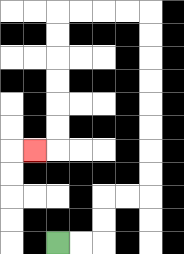{'start': '[2, 10]', 'end': '[1, 6]', 'path_directions': 'R,R,U,U,R,R,U,U,U,U,U,U,U,U,L,L,L,L,D,D,D,D,D,D,L', 'path_coordinates': '[[2, 10], [3, 10], [4, 10], [4, 9], [4, 8], [5, 8], [6, 8], [6, 7], [6, 6], [6, 5], [6, 4], [6, 3], [6, 2], [6, 1], [6, 0], [5, 0], [4, 0], [3, 0], [2, 0], [2, 1], [2, 2], [2, 3], [2, 4], [2, 5], [2, 6], [1, 6]]'}